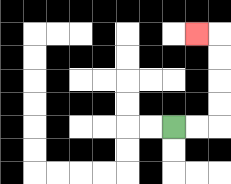{'start': '[7, 5]', 'end': '[8, 1]', 'path_directions': 'R,R,U,U,U,U,L', 'path_coordinates': '[[7, 5], [8, 5], [9, 5], [9, 4], [9, 3], [9, 2], [9, 1], [8, 1]]'}